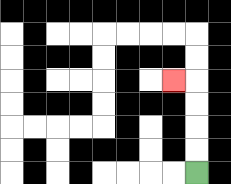{'start': '[8, 7]', 'end': '[7, 3]', 'path_directions': 'U,U,U,U,L', 'path_coordinates': '[[8, 7], [8, 6], [8, 5], [8, 4], [8, 3], [7, 3]]'}